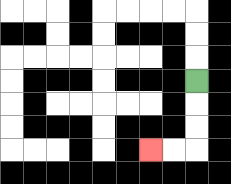{'start': '[8, 3]', 'end': '[6, 6]', 'path_directions': 'D,D,D,L,L', 'path_coordinates': '[[8, 3], [8, 4], [8, 5], [8, 6], [7, 6], [6, 6]]'}